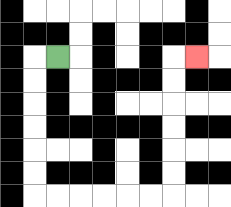{'start': '[2, 2]', 'end': '[8, 2]', 'path_directions': 'L,D,D,D,D,D,D,R,R,R,R,R,R,U,U,U,U,U,U,R', 'path_coordinates': '[[2, 2], [1, 2], [1, 3], [1, 4], [1, 5], [1, 6], [1, 7], [1, 8], [2, 8], [3, 8], [4, 8], [5, 8], [6, 8], [7, 8], [7, 7], [7, 6], [7, 5], [7, 4], [7, 3], [7, 2], [8, 2]]'}